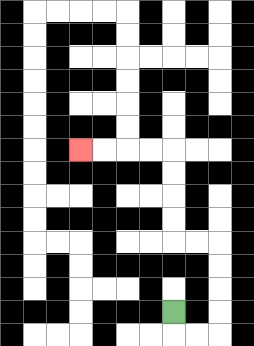{'start': '[7, 13]', 'end': '[3, 6]', 'path_directions': 'D,R,R,U,U,U,U,L,L,U,U,U,U,L,L,L,L', 'path_coordinates': '[[7, 13], [7, 14], [8, 14], [9, 14], [9, 13], [9, 12], [9, 11], [9, 10], [8, 10], [7, 10], [7, 9], [7, 8], [7, 7], [7, 6], [6, 6], [5, 6], [4, 6], [3, 6]]'}